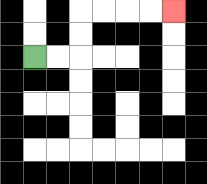{'start': '[1, 2]', 'end': '[7, 0]', 'path_directions': 'R,R,U,U,R,R,R,R', 'path_coordinates': '[[1, 2], [2, 2], [3, 2], [3, 1], [3, 0], [4, 0], [5, 0], [6, 0], [7, 0]]'}